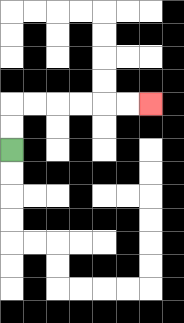{'start': '[0, 6]', 'end': '[6, 4]', 'path_directions': 'U,U,R,R,R,R,R,R', 'path_coordinates': '[[0, 6], [0, 5], [0, 4], [1, 4], [2, 4], [3, 4], [4, 4], [5, 4], [6, 4]]'}